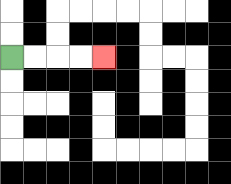{'start': '[0, 2]', 'end': '[4, 2]', 'path_directions': 'R,R,R,R', 'path_coordinates': '[[0, 2], [1, 2], [2, 2], [3, 2], [4, 2]]'}